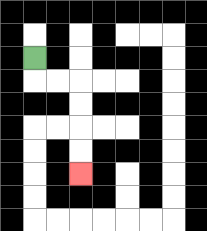{'start': '[1, 2]', 'end': '[3, 7]', 'path_directions': 'D,R,R,D,D,D,D', 'path_coordinates': '[[1, 2], [1, 3], [2, 3], [3, 3], [3, 4], [3, 5], [3, 6], [3, 7]]'}